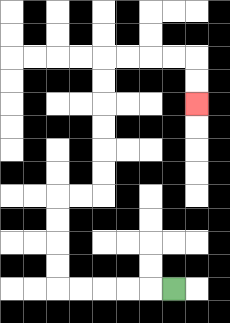{'start': '[7, 12]', 'end': '[8, 4]', 'path_directions': 'L,L,L,L,L,U,U,U,U,R,R,U,U,U,U,U,U,R,R,R,R,D,D', 'path_coordinates': '[[7, 12], [6, 12], [5, 12], [4, 12], [3, 12], [2, 12], [2, 11], [2, 10], [2, 9], [2, 8], [3, 8], [4, 8], [4, 7], [4, 6], [4, 5], [4, 4], [4, 3], [4, 2], [5, 2], [6, 2], [7, 2], [8, 2], [8, 3], [8, 4]]'}